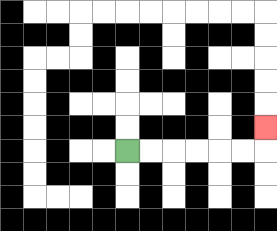{'start': '[5, 6]', 'end': '[11, 5]', 'path_directions': 'R,R,R,R,R,R,U', 'path_coordinates': '[[5, 6], [6, 6], [7, 6], [8, 6], [9, 6], [10, 6], [11, 6], [11, 5]]'}